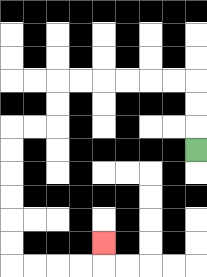{'start': '[8, 6]', 'end': '[4, 10]', 'path_directions': 'U,U,U,L,L,L,L,L,L,D,D,L,L,D,D,D,D,D,D,R,R,R,R,U', 'path_coordinates': '[[8, 6], [8, 5], [8, 4], [8, 3], [7, 3], [6, 3], [5, 3], [4, 3], [3, 3], [2, 3], [2, 4], [2, 5], [1, 5], [0, 5], [0, 6], [0, 7], [0, 8], [0, 9], [0, 10], [0, 11], [1, 11], [2, 11], [3, 11], [4, 11], [4, 10]]'}